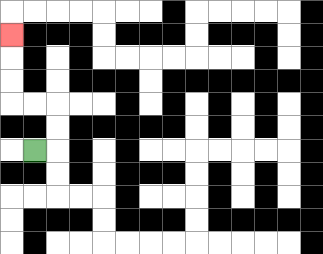{'start': '[1, 6]', 'end': '[0, 1]', 'path_directions': 'R,U,U,L,L,U,U,U', 'path_coordinates': '[[1, 6], [2, 6], [2, 5], [2, 4], [1, 4], [0, 4], [0, 3], [0, 2], [0, 1]]'}